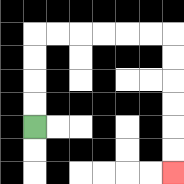{'start': '[1, 5]', 'end': '[7, 7]', 'path_directions': 'U,U,U,U,R,R,R,R,R,R,D,D,D,D,D,D', 'path_coordinates': '[[1, 5], [1, 4], [1, 3], [1, 2], [1, 1], [2, 1], [3, 1], [4, 1], [5, 1], [6, 1], [7, 1], [7, 2], [7, 3], [7, 4], [7, 5], [7, 6], [7, 7]]'}